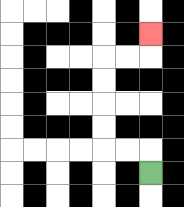{'start': '[6, 7]', 'end': '[6, 1]', 'path_directions': 'U,L,L,U,U,U,U,R,R,U', 'path_coordinates': '[[6, 7], [6, 6], [5, 6], [4, 6], [4, 5], [4, 4], [4, 3], [4, 2], [5, 2], [6, 2], [6, 1]]'}